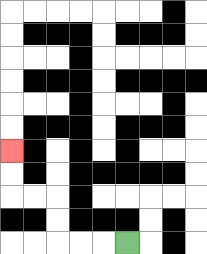{'start': '[5, 10]', 'end': '[0, 6]', 'path_directions': 'L,L,L,U,U,L,L,U,U', 'path_coordinates': '[[5, 10], [4, 10], [3, 10], [2, 10], [2, 9], [2, 8], [1, 8], [0, 8], [0, 7], [0, 6]]'}